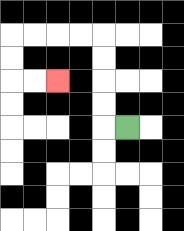{'start': '[5, 5]', 'end': '[2, 3]', 'path_directions': 'L,U,U,U,U,L,L,L,L,D,D,R,R', 'path_coordinates': '[[5, 5], [4, 5], [4, 4], [4, 3], [4, 2], [4, 1], [3, 1], [2, 1], [1, 1], [0, 1], [0, 2], [0, 3], [1, 3], [2, 3]]'}